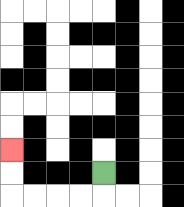{'start': '[4, 7]', 'end': '[0, 6]', 'path_directions': 'D,L,L,L,L,U,U', 'path_coordinates': '[[4, 7], [4, 8], [3, 8], [2, 8], [1, 8], [0, 8], [0, 7], [0, 6]]'}